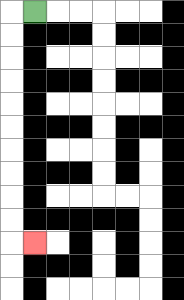{'start': '[1, 0]', 'end': '[1, 10]', 'path_directions': 'L,D,D,D,D,D,D,D,D,D,D,R', 'path_coordinates': '[[1, 0], [0, 0], [0, 1], [0, 2], [0, 3], [0, 4], [0, 5], [0, 6], [0, 7], [0, 8], [0, 9], [0, 10], [1, 10]]'}